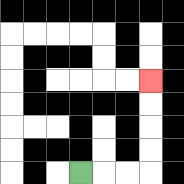{'start': '[3, 7]', 'end': '[6, 3]', 'path_directions': 'R,R,R,U,U,U,U', 'path_coordinates': '[[3, 7], [4, 7], [5, 7], [6, 7], [6, 6], [6, 5], [6, 4], [6, 3]]'}